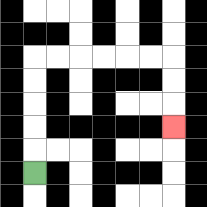{'start': '[1, 7]', 'end': '[7, 5]', 'path_directions': 'U,U,U,U,U,R,R,R,R,R,R,D,D,D', 'path_coordinates': '[[1, 7], [1, 6], [1, 5], [1, 4], [1, 3], [1, 2], [2, 2], [3, 2], [4, 2], [5, 2], [6, 2], [7, 2], [7, 3], [7, 4], [7, 5]]'}